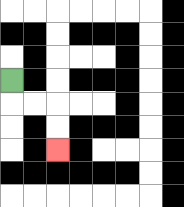{'start': '[0, 3]', 'end': '[2, 6]', 'path_directions': 'D,R,R,D,D', 'path_coordinates': '[[0, 3], [0, 4], [1, 4], [2, 4], [2, 5], [2, 6]]'}